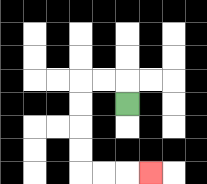{'start': '[5, 4]', 'end': '[6, 7]', 'path_directions': 'U,L,L,D,D,D,D,R,R,R', 'path_coordinates': '[[5, 4], [5, 3], [4, 3], [3, 3], [3, 4], [3, 5], [3, 6], [3, 7], [4, 7], [5, 7], [6, 7]]'}